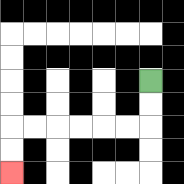{'start': '[6, 3]', 'end': '[0, 7]', 'path_directions': 'D,D,L,L,L,L,L,L,D,D', 'path_coordinates': '[[6, 3], [6, 4], [6, 5], [5, 5], [4, 5], [3, 5], [2, 5], [1, 5], [0, 5], [0, 6], [0, 7]]'}